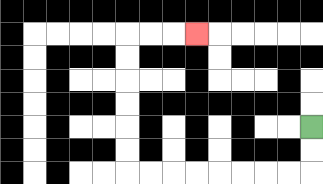{'start': '[13, 5]', 'end': '[8, 1]', 'path_directions': 'D,D,L,L,L,L,L,L,L,L,U,U,U,U,U,U,R,R,R', 'path_coordinates': '[[13, 5], [13, 6], [13, 7], [12, 7], [11, 7], [10, 7], [9, 7], [8, 7], [7, 7], [6, 7], [5, 7], [5, 6], [5, 5], [5, 4], [5, 3], [5, 2], [5, 1], [6, 1], [7, 1], [8, 1]]'}